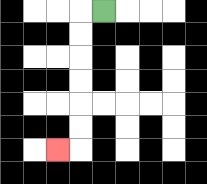{'start': '[4, 0]', 'end': '[2, 6]', 'path_directions': 'L,D,D,D,D,D,D,L', 'path_coordinates': '[[4, 0], [3, 0], [3, 1], [3, 2], [3, 3], [3, 4], [3, 5], [3, 6], [2, 6]]'}